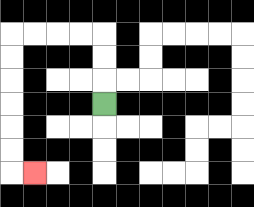{'start': '[4, 4]', 'end': '[1, 7]', 'path_directions': 'U,U,U,L,L,L,L,D,D,D,D,D,D,R', 'path_coordinates': '[[4, 4], [4, 3], [4, 2], [4, 1], [3, 1], [2, 1], [1, 1], [0, 1], [0, 2], [0, 3], [0, 4], [0, 5], [0, 6], [0, 7], [1, 7]]'}